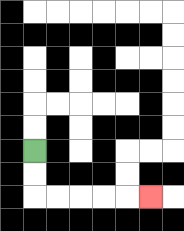{'start': '[1, 6]', 'end': '[6, 8]', 'path_directions': 'D,D,R,R,R,R,R', 'path_coordinates': '[[1, 6], [1, 7], [1, 8], [2, 8], [3, 8], [4, 8], [5, 8], [6, 8]]'}